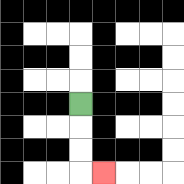{'start': '[3, 4]', 'end': '[4, 7]', 'path_directions': 'D,D,D,R', 'path_coordinates': '[[3, 4], [3, 5], [3, 6], [3, 7], [4, 7]]'}